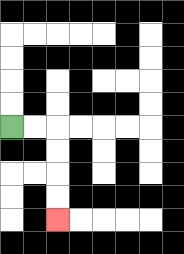{'start': '[0, 5]', 'end': '[2, 9]', 'path_directions': 'R,R,D,D,D,D', 'path_coordinates': '[[0, 5], [1, 5], [2, 5], [2, 6], [2, 7], [2, 8], [2, 9]]'}